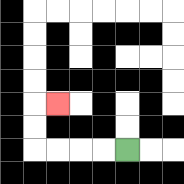{'start': '[5, 6]', 'end': '[2, 4]', 'path_directions': 'L,L,L,L,U,U,R', 'path_coordinates': '[[5, 6], [4, 6], [3, 6], [2, 6], [1, 6], [1, 5], [1, 4], [2, 4]]'}